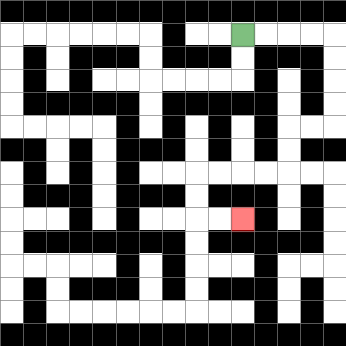{'start': '[10, 1]', 'end': '[10, 9]', 'path_directions': 'R,R,R,R,D,D,D,D,L,L,D,D,L,L,L,L,D,D,R,R', 'path_coordinates': '[[10, 1], [11, 1], [12, 1], [13, 1], [14, 1], [14, 2], [14, 3], [14, 4], [14, 5], [13, 5], [12, 5], [12, 6], [12, 7], [11, 7], [10, 7], [9, 7], [8, 7], [8, 8], [8, 9], [9, 9], [10, 9]]'}